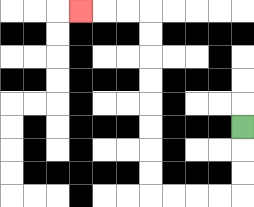{'start': '[10, 5]', 'end': '[3, 0]', 'path_directions': 'D,D,D,L,L,L,L,U,U,U,U,U,U,U,U,L,L,L', 'path_coordinates': '[[10, 5], [10, 6], [10, 7], [10, 8], [9, 8], [8, 8], [7, 8], [6, 8], [6, 7], [6, 6], [6, 5], [6, 4], [6, 3], [6, 2], [6, 1], [6, 0], [5, 0], [4, 0], [3, 0]]'}